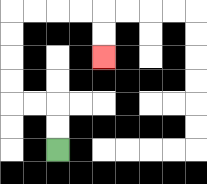{'start': '[2, 6]', 'end': '[4, 2]', 'path_directions': 'U,U,L,L,U,U,U,U,R,R,R,R,D,D', 'path_coordinates': '[[2, 6], [2, 5], [2, 4], [1, 4], [0, 4], [0, 3], [0, 2], [0, 1], [0, 0], [1, 0], [2, 0], [3, 0], [4, 0], [4, 1], [4, 2]]'}